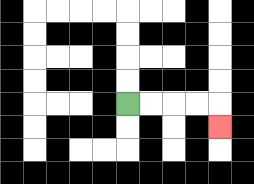{'start': '[5, 4]', 'end': '[9, 5]', 'path_directions': 'R,R,R,R,D', 'path_coordinates': '[[5, 4], [6, 4], [7, 4], [8, 4], [9, 4], [9, 5]]'}